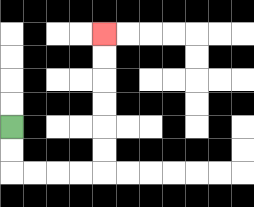{'start': '[0, 5]', 'end': '[4, 1]', 'path_directions': 'D,D,R,R,R,R,U,U,U,U,U,U', 'path_coordinates': '[[0, 5], [0, 6], [0, 7], [1, 7], [2, 7], [3, 7], [4, 7], [4, 6], [4, 5], [4, 4], [4, 3], [4, 2], [4, 1]]'}